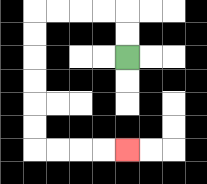{'start': '[5, 2]', 'end': '[5, 6]', 'path_directions': 'U,U,L,L,L,L,D,D,D,D,D,D,R,R,R,R', 'path_coordinates': '[[5, 2], [5, 1], [5, 0], [4, 0], [3, 0], [2, 0], [1, 0], [1, 1], [1, 2], [1, 3], [1, 4], [1, 5], [1, 6], [2, 6], [3, 6], [4, 6], [5, 6]]'}